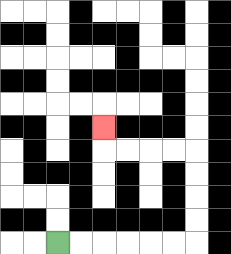{'start': '[2, 10]', 'end': '[4, 5]', 'path_directions': 'R,R,R,R,R,R,U,U,U,U,L,L,L,L,U', 'path_coordinates': '[[2, 10], [3, 10], [4, 10], [5, 10], [6, 10], [7, 10], [8, 10], [8, 9], [8, 8], [8, 7], [8, 6], [7, 6], [6, 6], [5, 6], [4, 6], [4, 5]]'}